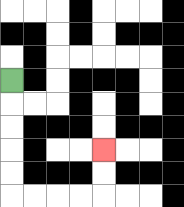{'start': '[0, 3]', 'end': '[4, 6]', 'path_directions': 'D,D,D,D,D,R,R,R,R,U,U', 'path_coordinates': '[[0, 3], [0, 4], [0, 5], [0, 6], [0, 7], [0, 8], [1, 8], [2, 8], [3, 8], [4, 8], [4, 7], [4, 6]]'}